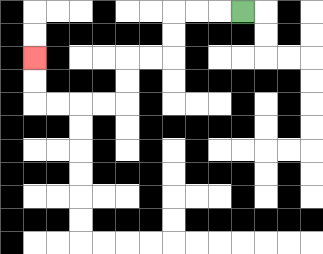{'start': '[10, 0]', 'end': '[1, 2]', 'path_directions': 'L,L,L,D,D,L,L,D,D,L,L,L,L,U,U', 'path_coordinates': '[[10, 0], [9, 0], [8, 0], [7, 0], [7, 1], [7, 2], [6, 2], [5, 2], [5, 3], [5, 4], [4, 4], [3, 4], [2, 4], [1, 4], [1, 3], [1, 2]]'}